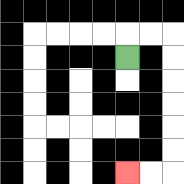{'start': '[5, 2]', 'end': '[5, 7]', 'path_directions': 'U,R,R,D,D,D,D,D,D,L,L', 'path_coordinates': '[[5, 2], [5, 1], [6, 1], [7, 1], [7, 2], [7, 3], [7, 4], [7, 5], [7, 6], [7, 7], [6, 7], [5, 7]]'}